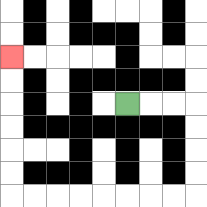{'start': '[5, 4]', 'end': '[0, 2]', 'path_directions': 'R,R,R,D,D,D,D,L,L,L,L,L,L,L,L,U,U,U,U,U,U', 'path_coordinates': '[[5, 4], [6, 4], [7, 4], [8, 4], [8, 5], [8, 6], [8, 7], [8, 8], [7, 8], [6, 8], [5, 8], [4, 8], [3, 8], [2, 8], [1, 8], [0, 8], [0, 7], [0, 6], [0, 5], [0, 4], [0, 3], [0, 2]]'}